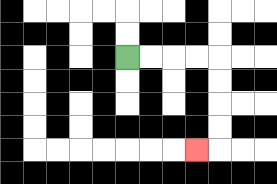{'start': '[5, 2]', 'end': '[8, 6]', 'path_directions': 'R,R,R,R,D,D,D,D,L', 'path_coordinates': '[[5, 2], [6, 2], [7, 2], [8, 2], [9, 2], [9, 3], [9, 4], [9, 5], [9, 6], [8, 6]]'}